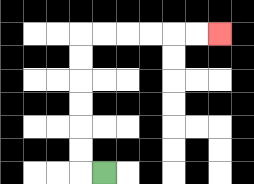{'start': '[4, 7]', 'end': '[9, 1]', 'path_directions': 'L,U,U,U,U,U,U,R,R,R,R,R,R', 'path_coordinates': '[[4, 7], [3, 7], [3, 6], [3, 5], [3, 4], [3, 3], [3, 2], [3, 1], [4, 1], [5, 1], [6, 1], [7, 1], [8, 1], [9, 1]]'}